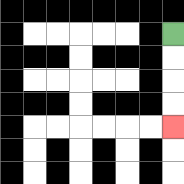{'start': '[7, 1]', 'end': '[7, 5]', 'path_directions': 'D,D,D,D', 'path_coordinates': '[[7, 1], [7, 2], [7, 3], [7, 4], [7, 5]]'}